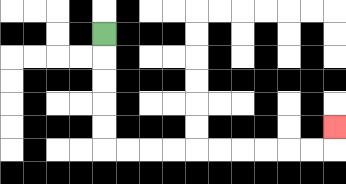{'start': '[4, 1]', 'end': '[14, 5]', 'path_directions': 'D,D,D,D,D,R,R,R,R,R,R,R,R,R,R,U', 'path_coordinates': '[[4, 1], [4, 2], [4, 3], [4, 4], [4, 5], [4, 6], [5, 6], [6, 6], [7, 6], [8, 6], [9, 6], [10, 6], [11, 6], [12, 6], [13, 6], [14, 6], [14, 5]]'}